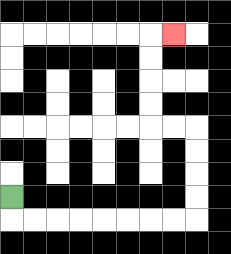{'start': '[0, 8]', 'end': '[7, 1]', 'path_directions': 'D,R,R,R,R,R,R,R,R,U,U,U,U,L,L,U,U,U,U,R', 'path_coordinates': '[[0, 8], [0, 9], [1, 9], [2, 9], [3, 9], [4, 9], [5, 9], [6, 9], [7, 9], [8, 9], [8, 8], [8, 7], [8, 6], [8, 5], [7, 5], [6, 5], [6, 4], [6, 3], [6, 2], [6, 1], [7, 1]]'}